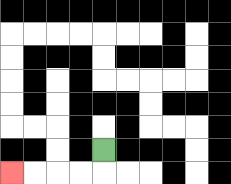{'start': '[4, 6]', 'end': '[0, 7]', 'path_directions': 'D,L,L,L,L', 'path_coordinates': '[[4, 6], [4, 7], [3, 7], [2, 7], [1, 7], [0, 7]]'}